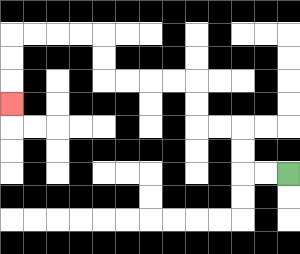{'start': '[12, 7]', 'end': '[0, 4]', 'path_directions': 'L,L,U,U,L,L,U,U,L,L,L,L,U,U,L,L,L,L,D,D,D', 'path_coordinates': '[[12, 7], [11, 7], [10, 7], [10, 6], [10, 5], [9, 5], [8, 5], [8, 4], [8, 3], [7, 3], [6, 3], [5, 3], [4, 3], [4, 2], [4, 1], [3, 1], [2, 1], [1, 1], [0, 1], [0, 2], [0, 3], [0, 4]]'}